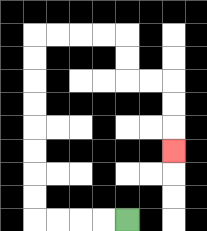{'start': '[5, 9]', 'end': '[7, 6]', 'path_directions': 'L,L,L,L,U,U,U,U,U,U,U,U,R,R,R,R,D,D,R,R,D,D,D', 'path_coordinates': '[[5, 9], [4, 9], [3, 9], [2, 9], [1, 9], [1, 8], [1, 7], [1, 6], [1, 5], [1, 4], [1, 3], [1, 2], [1, 1], [2, 1], [3, 1], [4, 1], [5, 1], [5, 2], [5, 3], [6, 3], [7, 3], [7, 4], [7, 5], [7, 6]]'}